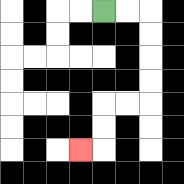{'start': '[4, 0]', 'end': '[3, 6]', 'path_directions': 'R,R,D,D,D,D,L,L,D,D,L', 'path_coordinates': '[[4, 0], [5, 0], [6, 0], [6, 1], [6, 2], [6, 3], [6, 4], [5, 4], [4, 4], [4, 5], [4, 6], [3, 6]]'}